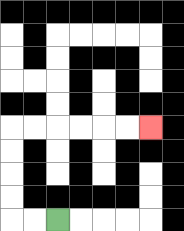{'start': '[2, 9]', 'end': '[6, 5]', 'path_directions': 'L,L,U,U,U,U,R,R,R,R,R,R', 'path_coordinates': '[[2, 9], [1, 9], [0, 9], [0, 8], [0, 7], [0, 6], [0, 5], [1, 5], [2, 5], [3, 5], [4, 5], [5, 5], [6, 5]]'}